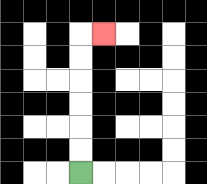{'start': '[3, 7]', 'end': '[4, 1]', 'path_directions': 'U,U,U,U,U,U,R', 'path_coordinates': '[[3, 7], [3, 6], [3, 5], [3, 4], [3, 3], [3, 2], [3, 1], [4, 1]]'}